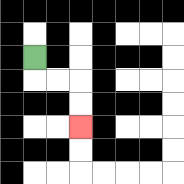{'start': '[1, 2]', 'end': '[3, 5]', 'path_directions': 'D,R,R,D,D', 'path_coordinates': '[[1, 2], [1, 3], [2, 3], [3, 3], [3, 4], [3, 5]]'}